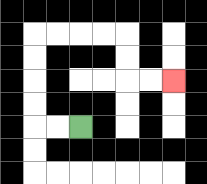{'start': '[3, 5]', 'end': '[7, 3]', 'path_directions': 'L,L,U,U,U,U,R,R,R,R,D,D,R,R', 'path_coordinates': '[[3, 5], [2, 5], [1, 5], [1, 4], [1, 3], [1, 2], [1, 1], [2, 1], [3, 1], [4, 1], [5, 1], [5, 2], [5, 3], [6, 3], [7, 3]]'}